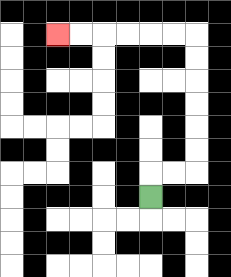{'start': '[6, 8]', 'end': '[2, 1]', 'path_directions': 'U,R,R,U,U,U,U,U,U,L,L,L,L,L,L', 'path_coordinates': '[[6, 8], [6, 7], [7, 7], [8, 7], [8, 6], [8, 5], [8, 4], [8, 3], [8, 2], [8, 1], [7, 1], [6, 1], [5, 1], [4, 1], [3, 1], [2, 1]]'}